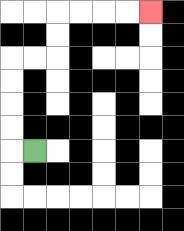{'start': '[1, 6]', 'end': '[6, 0]', 'path_directions': 'L,U,U,U,U,R,R,U,U,R,R,R,R', 'path_coordinates': '[[1, 6], [0, 6], [0, 5], [0, 4], [0, 3], [0, 2], [1, 2], [2, 2], [2, 1], [2, 0], [3, 0], [4, 0], [5, 0], [6, 0]]'}